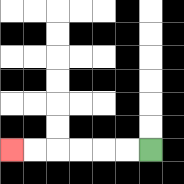{'start': '[6, 6]', 'end': '[0, 6]', 'path_directions': 'L,L,L,L,L,L', 'path_coordinates': '[[6, 6], [5, 6], [4, 6], [3, 6], [2, 6], [1, 6], [0, 6]]'}